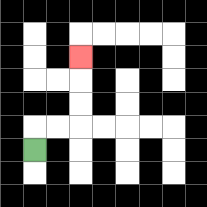{'start': '[1, 6]', 'end': '[3, 2]', 'path_directions': 'U,R,R,U,U,U', 'path_coordinates': '[[1, 6], [1, 5], [2, 5], [3, 5], [3, 4], [3, 3], [3, 2]]'}